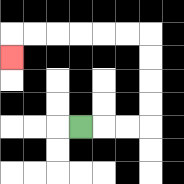{'start': '[3, 5]', 'end': '[0, 2]', 'path_directions': 'R,R,R,U,U,U,U,L,L,L,L,L,L,D', 'path_coordinates': '[[3, 5], [4, 5], [5, 5], [6, 5], [6, 4], [6, 3], [6, 2], [6, 1], [5, 1], [4, 1], [3, 1], [2, 1], [1, 1], [0, 1], [0, 2]]'}